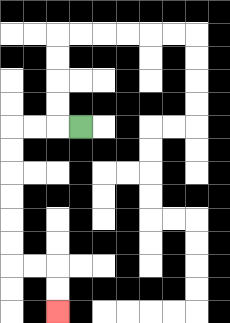{'start': '[3, 5]', 'end': '[2, 13]', 'path_directions': 'L,L,L,D,D,D,D,D,D,R,R,D,D', 'path_coordinates': '[[3, 5], [2, 5], [1, 5], [0, 5], [0, 6], [0, 7], [0, 8], [0, 9], [0, 10], [0, 11], [1, 11], [2, 11], [2, 12], [2, 13]]'}